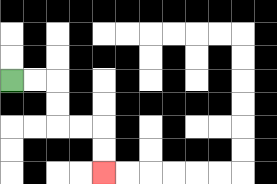{'start': '[0, 3]', 'end': '[4, 7]', 'path_directions': 'R,R,D,D,R,R,D,D', 'path_coordinates': '[[0, 3], [1, 3], [2, 3], [2, 4], [2, 5], [3, 5], [4, 5], [4, 6], [4, 7]]'}